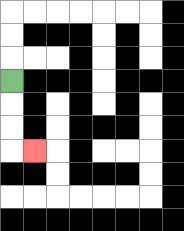{'start': '[0, 3]', 'end': '[1, 6]', 'path_directions': 'D,D,D,R', 'path_coordinates': '[[0, 3], [0, 4], [0, 5], [0, 6], [1, 6]]'}